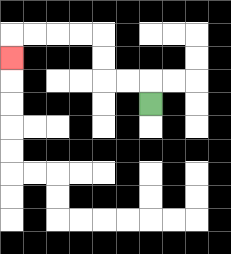{'start': '[6, 4]', 'end': '[0, 2]', 'path_directions': 'U,L,L,U,U,L,L,L,L,D', 'path_coordinates': '[[6, 4], [6, 3], [5, 3], [4, 3], [4, 2], [4, 1], [3, 1], [2, 1], [1, 1], [0, 1], [0, 2]]'}